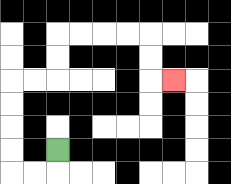{'start': '[2, 6]', 'end': '[7, 3]', 'path_directions': 'D,L,L,U,U,U,U,R,R,U,U,R,R,R,R,D,D,R', 'path_coordinates': '[[2, 6], [2, 7], [1, 7], [0, 7], [0, 6], [0, 5], [0, 4], [0, 3], [1, 3], [2, 3], [2, 2], [2, 1], [3, 1], [4, 1], [5, 1], [6, 1], [6, 2], [6, 3], [7, 3]]'}